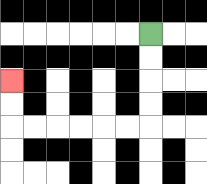{'start': '[6, 1]', 'end': '[0, 3]', 'path_directions': 'D,D,D,D,L,L,L,L,L,L,U,U', 'path_coordinates': '[[6, 1], [6, 2], [6, 3], [6, 4], [6, 5], [5, 5], [4, 5], [3, 5], [2, 5], [1, 5], [0, 5], [0, 4], [0, 3]]'}